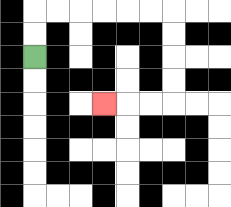{'start': '[1, 2]', 'end': '[4, 4]', 'path_directions': 'U,U,R,R,R,R,R,R,D,D,D,D,L,L,L', 'path_coordinates': '[[1, 2], [1, 1], [1, 0], [2, 0], [3, 0], [4, 0], [5, 0], [6, 0], [7, 0], [7, 1], [7, 2], [7, 3], [7, 4], [6, 4], [5, 4], [4, 4]]'}